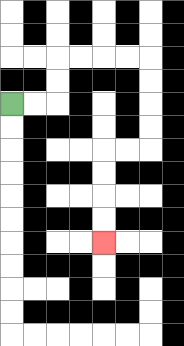{'start': '[0, 4]', 'end': '[4, 10]', 'path_directions': 'R,R,U,U,R,R,R,R,D,D,D,D,L,L,D,D,D,D', 'path_coordinates': '[[0, 4], [1, 4], [2, 4], [2, 3], [2, 2], [3, 2], [4, 2], [5, 2], [6, 2], [6, 3], [6, 4], [6, 5], [6, 6], [5, 6], [4, 6], [4, 7], [4, 8], [4, 9], [4, 10]]'}